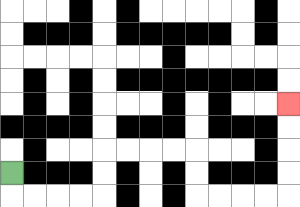{'start': '[0, 7]', 'end': '[12, 4]', 'path_directions': 'D,R,R,R,R,U,U,R,R,R,R,D,D,R,R,R,R,U,U,U,U', 'path_coordinates': '[[0, 7], [0, 8], [1, 8], [2, 8], [3, 8], [4, 8], [4, 7], [4, 6], [5, 6], [6, 6], [7, 6], [8, 6], [8, 7], [8, 8], [9, 8], [10, 8], [11, 8], [12, 8], [12, 7], [12, 6], [12, 5], [12, 4]]'}